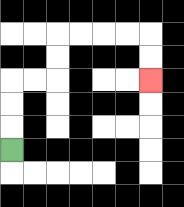{'start': '[0, 6]', 'end': '[6, 3]', 'path_directions': 'U,U,U,R,R,U,U,R,R,R,R,D,D', 'path_coordinates': '[[0, 6], [0, 5], [0, 4], [0, 3], [1, 3], [2, 3], [2, 2], [2, 1], [3, 1], [4, 1], [5, 1], [6, 1], [6, 2], [6, 3]]'}